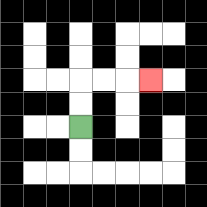{'start': '[3, 5]', 'end': '[6, 3]', 'path_directions': 'U,U,R,R,R', 'path_coordinates': '[[3, 5], [3, 4], [3, 3], [4, 3], [5, 3], [6, 3]]'}